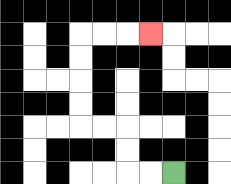{'start': '[7, 7]', 'end': '[6, 1]', 'path_directions': 'L,L,U,U,L,L,U,U,U,U,R,R,R', 'path_coordinates': '[[7, 7], [6, 7], [5, 7], [5, 6], [5, 5], [4, 5], [3, 5], [3, 4], [3, 3], [3, 2], [3, 1], [4, 1], [5, 1], [6, 1]]'}